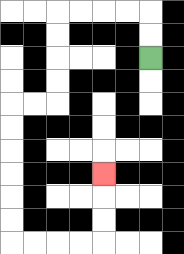{'start': '[6, 2]', 'end': '[4, 7]', 'path_directions': 'U,U,L,L,L,L,D,D,D,D,L,L,D,D,D,D,D,D,R,R,R,R,U,U,U', 'path_coordinates': '[[6, 2], [6, 1], [6, 0], [5, 0], [4, 0], [3, 0], [2, 0], [2, 1], [2, 2], [2, 3], [2, 4], [1, 4], [0, 4], [0, 5], [0, 6], [0, 7], [0, 8], [0, 9], [0, 10], [1, 10], [2, 10], [3, 10], [4, 10], [4, 9], [4, 8], [4, 7]]'}